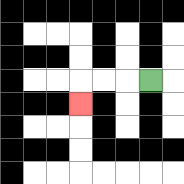{'start': '[6, 3]', 'end': '[3, 4]', 'path_directions': 'L,L,L,D', 'path_coordinates': '[[6, 3], [5, 3], [4, 3], [3, 3], [3, 4]]'}